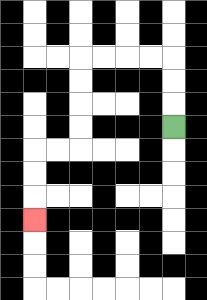{'start': '[7, 5]', 'end': '[1, 9]', 'path_directions': 'U,U,U,L,L,L,L,D,D,D,D,L,L,D,D,D', 'path_coordinates': '[[7, 5], [7, 4], [7, 3], [7, 2], [6, 2], [5, 2], [4, 2], [3, 2], [3, 3], [3, 4], [3, 5], [3, 6], [2, 6], [1, 6], [1, 7], [1, 8], [1, 9]]'}